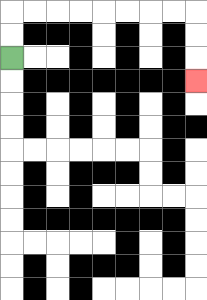{'start': '[0, 2]', 'end': '[8, 3]', 'path_directions': 'U,U,R,R,R,R,R,R,R,R,D,D,D', 'path_coordinates': '[[0, 2], [0, 1], [0, 0], [1, 0], [2, 0], [3, 0], [4, 0], [5, 0], [6, 0], [7, 0], [8, 0], [8, 1], [8, 2], [8, 3]]'}